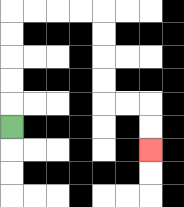{'start': '[0, 5]', 'end': '[6, 6]', 'path_directions': 'U,U,U,U,U,R,R,R,R,D,D,D,D,R,R,D,D', 'path_coordinates': '[[0, 5], [0, 4], [0, 3], [0, 2], [0, 1], [0, 0], [1, 0], [2, 0], [3, 0], [4, 0], [4, 1], [4, 2], [4, 3], [4, 4], [5, 4], [6, 4], [6, 5], [6, 6]]'}